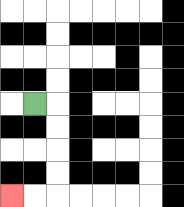{'start': '[1, 4]', 'end': '[0, 8]', 'path_directions': 'R,D,D,D,D,L,L', 'path_coordinates': '[[1, 4], [2, 4], [2, 5], [2, 6], [2, 7], [2, 8], [1, 8], [0, 8]]'}